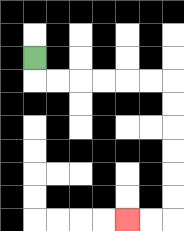{'start': '[1, 2]', 'end': '[5, 9]', 'path_directions': 'D,R,R,R,R,R,R,D,D,D,D,D,D,L,L', 'path_coordinates': '[[1, 2], [1, 3], [2, 3], [3, 3], [4, 3], [5, 3], [6, 3], [7, 3], [7, 4], [7, 5], [7, 6], [7, 7], [7, 8], [7, 9], [6, 9], [5, 9]]'}